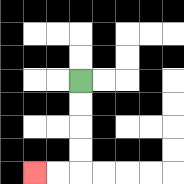{'start': '[3, 3]', 'end': '[1, 7]', 'path_directions': 'D,D,D,D,L,L', 'path_coordinates': '[[3, 3], [3, 4], [3, 5], [3, 6], [3, 7], [2, 7], [1, 7]]'}